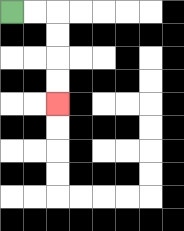{'start': '[0, 0]', 'end': '[2, 4]', 'path_directions': 'R,R,D,D,D,D', 'path_coordinates': '[[0, 0], [1, 0], [2, 0], [2, 1], [2, 2], [2, 3], [2, 4]]'}